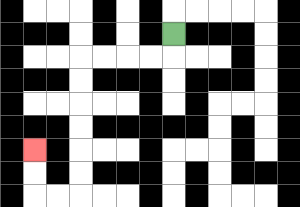{'start': '[7, 1]', 'end': '[1, 6]', 'path_directions': 'D,L,L,L,L,D,D,D,D,D,D,L,L,U,U', 'path_coordinates': '[[7, 1], [7, 2], [6, 2], [5, 2], [4, 2], [3, 2], [3, 3], [3, 4], [3, 5], [3, 6], [3, 7], [3, 8], [2, 8], [1, 8], [1, 7], [1, 6]]'}